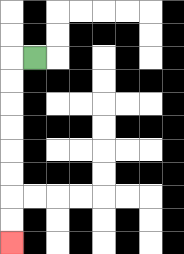{'start': '[1, 2]', 'end': '[0, 10]', 'path_directions': 'L,D,D,D,D,D,D,D,D', 'path_coordinates': '[[1, 2], [0, 2], [0, 3], [0, 4], [0, 5], [0, 6], [0, 7], [0, 8], [0, 9], [0, 10]]'}